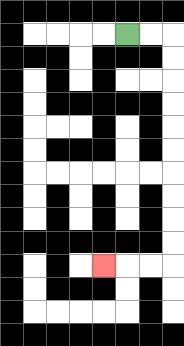{'start': '[5, 1]', 'end': '[4, 11]', 'path_directions': 'R,R,D,D,D,D,D,D,D,D,D,D,L,L,L', 'path_coordinates': '[[5, 1], [6, 1], [7, 1], [7, 2], [7, 3], [7, 4], [7, 5], [7, 6], [7, 7], [7, 8], [7, 9], [7, 10], [7, 11], [6, 11], [5, 11], [4, 11]]'}